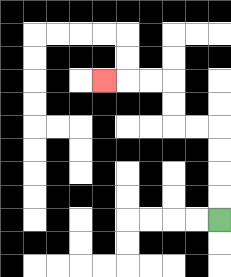{'start': '[9, 9]', 'end': '[4, 3]', 'path_directions': 'U,U,U,U,L,L,U,U,L,L,L', 'path_coordinates': '[[9, 9], [9, 8], [9, 7], [9, 6], [9, 5], [8, 5], [7, 5], [7, 4], [7, 3], [6, 3], [5, 3], [4, 3]]'}